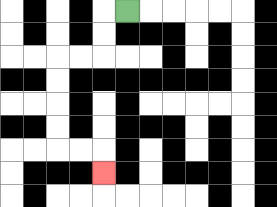{'start': '[5, 0]', 'end': '[4, 7]', 'path_directions': 'L,D,D,L,L,D,D,D,D,R,R,D', 'path_coordinates': '[[5, 0], [4, 0], [4, 1], [4, 2], [3, 2], [2, 2], [2, 3], [2, 4], [2, 5], [2, 6], [3, 6], [4, 6], [4, 7]]'}